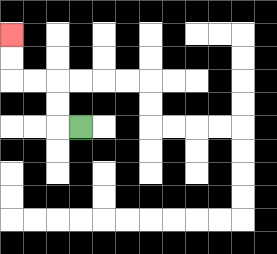{'start': '[3, 5]', 'end': '[0, 1]', 'path_directions': 'L,U,U,L,L,U,U', 'path_coordinates': '[[3, 5], [2, 5], [2, 4], [2, 3], [1, 3], [0, 3], [0, 2], [0, 1]]'}